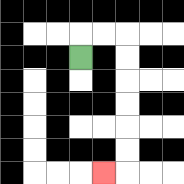{'start': '[3, 2]', 'end': '[4, 7]', 'path_directions': 'U,R,R,D,D,D,D,D,D,L', 'path_coordinates': '[[3, 2], [3, 1], [4, 1], [5, 1], [5, 2], [5, 3], [5, 4], [5, 5], [5, 6], [5, 7], [4, 7]]'}